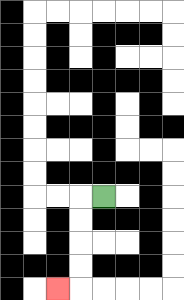{'start': '[4, 8]', 'end': '[2, 12]', 'path_directions': 'L,D,D,D,D,L', 'path_coordinates': '[[4, 8], [3, 8], [3, 9], [3, 10], [3, 11], [3, 12], [2, 12]]'}